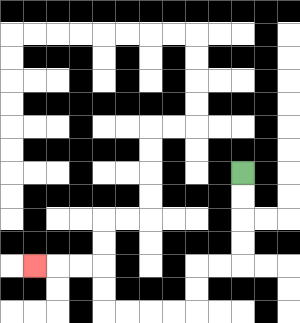{'start': '[10, 7]', 'end': '[1, 11]', 'path_directions': 'D,D,D,D,L,L,D,D,L,L,L,L,U,U,L,L,L', 'path_coordinates': '[[10, 7], [10, 8], [10, 9], [10, 10], [10, 11], [9, 11], [8, 11], [8, 12], [8, 13], [7, 13], [6, 13], [5, 13], [4, 13], [4, 12], [4, 11], [3, 11], [2, 11], [1, 11]]'}